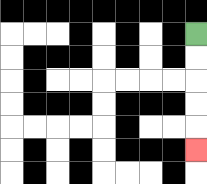{'start': '[8, 1]', 'end': '[8, 6]', 'path_directions': 'D,D,D,D,D', 'path_coordinates': '[[8, 1], [8, 2], [8, 3], [8, 4], [8, 5], [8, 6]]'}